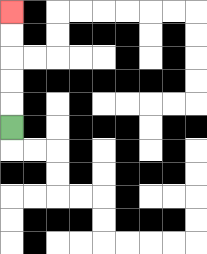{'start': '[0, 5]', 'end': '[0, 0]', 'path_directions': 'U,U,U,U,U', 'path_coordinates': '[[0, 5], [0, 4], [0, 3], [0, 2], [0, 1], [0, 0]]'}